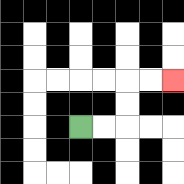{'start': '[3, 5]', 'end': '[7, 3]', 'path_directions': 'R,R,U,U,R,R', 'path_coordinates': '[[3, 5], [4, 5], [5, 5], [5, 4], [5, 3], [6, 3], [7, 3]]'}